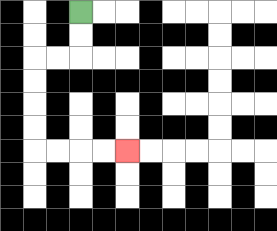{'start': '[3, 0]', 'end': '[5, 6]', 'path_directions': 'D,D,L,L,D,D,D,D,R,R,R,R', 'path_coordinates': '[[3, 0], [3, 1], [3, 2], [2, 2], [1, 2], [1, 3], [1, 4], [1, 5], [1, 6], [2, 6], [3, 6], [4, 6], [5, 6]]'}